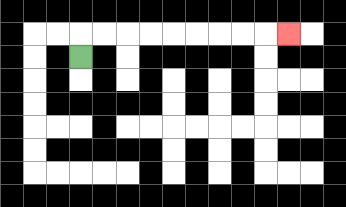{'start': '[3, 2]', 'end': '[12, 1]', 'path_directions': 'U,R,R,R,R,R,R,R,R,R', 'path_coordinates': '[[3, 2], [3, 1], [4, 1], [5, 1], [6, 1], [7, 1], [8, 1], [9, 1], [10, 1], [11, 1], [12, 1]]'}